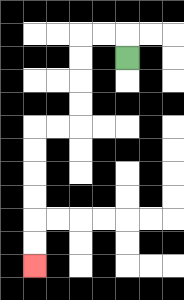{'start': '[5, 2]', 'end': '[1, 11]', 'path_directions': 'U,L,L,D,D,D,D,L,L,D,D,D,D,D,D', 'path_coordinates': '[[5, 2], [5, 1], [4, 1], [3, 1], [3, 2], [3, 3], [3, 4], [3, 5], [2, 5], [1, 5], [1, 6], [1, 7], [1, 8], [1, 9], [1, 10], [1, 11]]'}